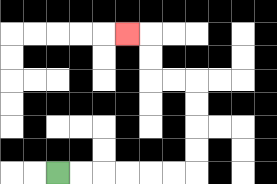{'start': '[2, 7]', 'end': '[5, 1]', 'path_directions': 'R,R,R,R,R,R,U,U,U,U,L,L,U,U,L', 'path_coordinates': '[[2, 7], [3, 7], [4, 7], [5, 7], [6, 7], [7, 7], [8, 7], [8, 6], [8, 5], [8, 4], [8, 3], [7, 3], [6, 3], [6, 2], [6, 1], [5, 1]]'}